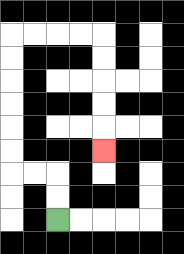{'start': '[2, 9]', 'end': '[4, 6]', 'path_directions': 'U,U,L,L,U,U,U,U,U,U,R,R,R,R,D,D,D,D,D', 'path_coordinates': '[[2, 9], [2, 8], [2, 7], [1, 7], [0, 7], [0, 6], [0, 5], [0, 4], [0, 3], [0, 2], [0, 1], [1, 1], [2, 1], [3, 1], [4, 1], [4, 2], [4, 3], [4, 4], [4, 5], [4, 6]]'}